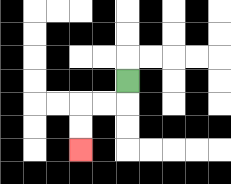{'start': '[5, 3]', 'end': '[3, 6]', 'path_directions': 'D,L,L,D,D', 'path_coordinates': '[[5, 3], [5, 4], [4, 4], [3, 4], [3, 5], [3, 6]]'}